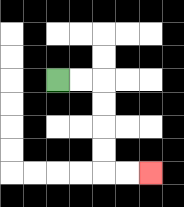{'start': '[2, 3]', 'end': '[6, 7]', 'path_directions': 'R,R,D,D,D,D,R,R', 'path_coordinates': '[[2, 3], [3, 3], [4, 3], [4, 4], [4, 5], [4, 6], [4, 7], [5, 7], [6, 7]]'}